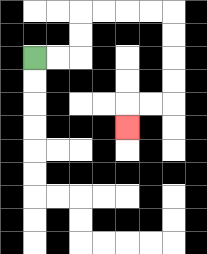{'start': '[1, 2]', 'end': '[5, 5]', 'path_directions': 'R,R,U,U,R,R,R,R,D,D,D,D,L,L,D', 'path_coordinates': '[[1, 2], [2, 2], [3, 2], [3, 1], [3, 0], [4, 0], [5, 0], [6, 0], [7, 0], [7, 1], [7, 2], [7, 3], [7, 4], [6, 4], [5, 4], [5, 5]]'}